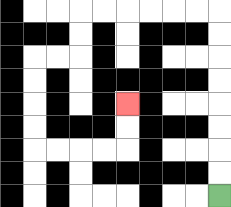{'start': '[9, 8]', 'end': '[5, 4]', 'path_directions': 'U,U,U,U,U,U,U,U,L,L,L,L,L,L,D,D,L,L,D,D,D,D,R,R,R,R,U,U', 'path_coordinates': '[[9, 8], [9, 7], [9, 6], [9, 5], [9, 4], [9, 3], [9, 2], [9, 1], [9, 0], [8, 0], [7, 0], [6, 0], [5, 0], [4, 0], [3, 0], [3, 1], [3, 2], [2, 2], [1, 2], [1, 3], [1, 4], [1, 5], [1, 6], [2, 6], [3, 6], [4, 6], [5, 6], [5, 5], [5, 4]]'}